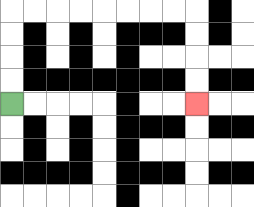{'start': '[0, 4]', 'end': '[8, 4]', 'path_directions': 'U,U,U,U,R,R,R,R,R,R,R,R,D,D,D,D', 'path_coordinates': '[[0, 4], [0, 3], [0, 2], [0, 1], [0, 0], [1, 0], [2, 0], [3, 0], [4, 0], [5, 0], [6, 0], [7, 0], [8, 0], [8, 1], [8, 2], [8, 3], [8, 4]]'}